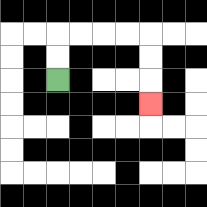{'start': '[2, 3]', 'end': '[6, 4]', 'path_directions': 'U,U,R,R,R,R,D,D,D', 'path_coordinates': '[[2, 3], [2, 2], [2, 1], [3, 1], [4, 1], [5, 1], [6, 1], [6, 2], [6, 3], [6, 4]]'}